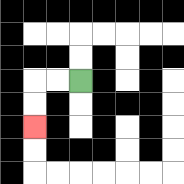{'start': '[3, 3]', 'end': '[1, 5]', 'path_directions': 'L,L,D,D', 'path_coordinates': '[[3, 3], [2, 3], [1, 3], [1, 4], [1, 5]]'}